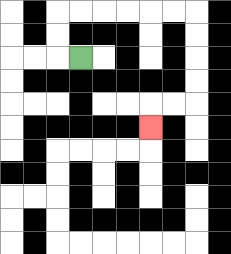{'start': '[3, 2]', 'end': '[6, 5]', 'path_directions': 'L,U,U,R,R,R,R,R,R,D,D,D,D,L,L,D', 'path_coordinates': '[[3, 2], [2, 2], [2, 1], [2, 0], [3, 0], [4, 0], [5, 0], [6, 0], [7, 0], [8, 0], [8, 1], [8, 2], [8, 3], [8, 4], [7, 4], [6, 4], [6, 5]]'}